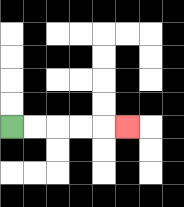{'start': '[0, 5]', 'end': '[5, 5]', 'path_directions': 'R,R,R,R,R', 'path_coordinates': '[[0, 5], [1, 5], [2, 5], [3, 5], [4, 5], [5, 5]]'}